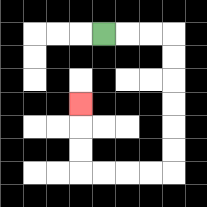{'start': '[4, 1]', 'end': '[3, 4]', 'path_directions': 'R,R,R,D,D,D,D,D,D,L,L,L,L,U,U,U', 'path_coordinates': '[[4, 1], [5, 1], [6, 1], [7, 1], [7, 2], [7, 3], [7, 4], [7, 5], [7, 6], [7, 7], [6, 7], [5, 7], [4, 7], [3, 7], [3, 6], [3, 5], [3, 4]]'}